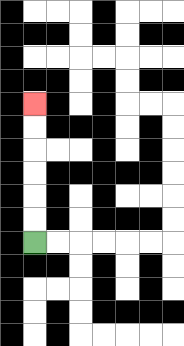{'start': '[1, 10]', 'end': '[1, 4]', 'path_directions': 'U,U,U,U,U,U', 'path_coordinates': '[[1, 10], [1, 9], [1, 8], [1, 7], [1, 6], [1, 5], [1, 4]]'}